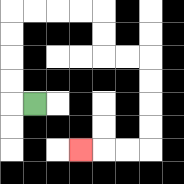{'start': '[1, 4]', 'end': '[3, 6]', 'path_directions': 'L,U,U,U,U,R,R,R,R,D,D,R,R,D,D,D,D,L,L,L', 'path_coordinates': '[[1, 4], [0, 4], [0, 3], [0, 2], [0, 1], [0, 0], [1, 0], [2, 0], [3, 0], [4, 0], [4, 1], [4, 2], [5, 2], [6, 2], [6, 3], [6, 4], [6, 5], [6, 6], [5, 6], [4, 6], [3, 6]]'}